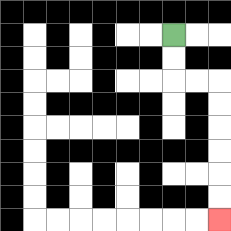{'start': '[7, 1]', 'end': '[9, 9]', 'path_directions': 'D,D,R,R,D,D,D,D,D,D', 'path_coordinates': '[[7, 1], [7, 2], [7, 3], [8, 3], [9, 3], [9, 4], [9, 5], [9, 6], [9, 7], [9, 8], [9, 9]]'}